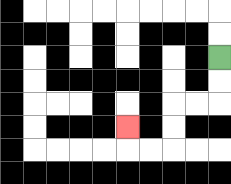{'start': '[9, 2]', 'end': '[5, 5]', 'path_directions': 'D,D,L,L,D,D,L,L,U', 'path_coordinates': '[[9, 2], [9, 3], [9, 4], [8, 4], [7, 4], [7, 5], [7, 6], [6, 6], [5, 6], [5, 5]]'}